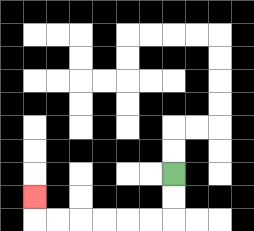{'start': '[7, 7]', 'end': '[1, 8]', 'path_directions': 'D,D,L,L,L,L,L,L,U', 'path_coordinates': '[[7, 7], [7, 8], [7, 9], [6, 9], [5, 9], [4, 9], [3, 9], [2, 9], [1, 9], [1, 8]]'}